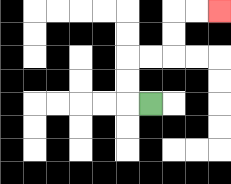{'start': '[6, 4]', 'end': '[9, 0]', 'path_directions': 'L,U,U,R,R,U,U,R,R', 'path_coordinates': '[[6, 4], [5, 4], [5, 3], [5, 2], [6, 2], [7, 2], [7, 1], [7, 0], [8, 0], [9, 0]]'}